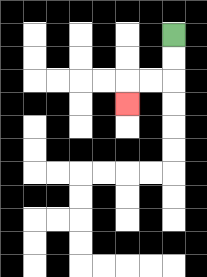{'start': '[7, 1]', 'end': '[5, 4]', 'path_directions': 'D,D,L,L,D', 'path_coordinates': '[[7, 1], [7, 2], [7, 3], [6, 3], [5, 3], [5, 4]]'}